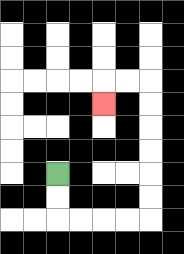{'start': '[2, 7]', 'end': '[4, 4]', 'path_directions': 'D,D,R,R,R,R,U,U,U,U,U,U,L,L,D', 'path_coordinates': '[[2, 7], [2, 8], [2, 9], [3, 9], [4, 9], [5, 9], [6, 9], [6, 8], [6, 7], [6, 6], [6, 5], [6, 4], [6, 3], [5, 3], [4, 3], [4, 4]]'}